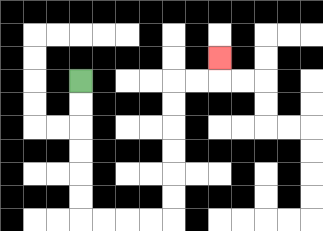{'start': '[3, 3]', 'end': '[9, 2]', 'path_directions': 'D,D,D,D,D,D,R,R,R,R,U,U,U,U,U,U,R,R,U', 'path_coordinates': '[[3, 3], [3, 4], [3, 5], [3, 6], [3, 7], [3, 8], [3, 9], [4, 9], [5, 9], [6, 9], [7, 9], [7, 8], [7, 7], [7, 6], [7, 5], [7, 4], [7, 3], [8, 3], [9, 3], [9, 2]]'}